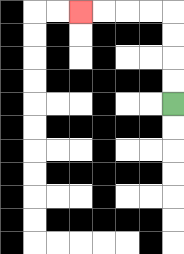{'start': '[7, 4]', 'end': '[3, 0]', 'path_directions': 'U,U,U,U,L,L,L,L', 'path_coordinates': '[[7, 4], [7, 3], [7, 2], [7, 1], [7, 0], [6, 0], [5, 0], [4, 0], [3, 0]]'}